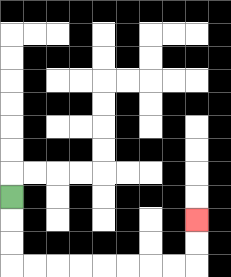{'start': '[0, 8]', 'end': '[8, 9]', 'path_directions': 'D,D,D,R,R,R,R,R,R,R,R,U,U', 'path_coordinates': '[[0, 8], [0, 9], [0, 10], [0, 11], [1, 11], [2, 11], [3, 11], [4, 11], [5, 11], [6, 11], [7, 11], [8, 11], [8, 10], [8, 9]]'}